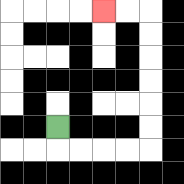{'start': '[2, 5]', 'end': '[4, 0]', 'path_directions': 'D,R,R,R,R,U,U,U,U,U,U,L,L', 'path_coordinates': '[[2, 5], [2, 6], [3, 6], [4, 6], [5, 6], [6, 6], [6, 5], [6, 4], [6, 3], [6, 2], [6, 1], [6, 0], [5, 0], [4, 0]]'}